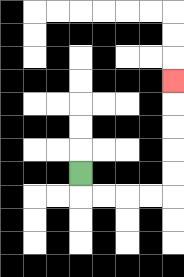{'start': '[3, 7]', 'end': '[7, 3]', 'path_directions': 'D,R,R,R,R,U,U,U,U,U', 'path_coordinates': '[[3, 7], [3, 8], [4, 8], [5, 8], [6, 8], [7, 8], [7, 7], [7, 6], [7, 5], [7, 4], [7, 3]]'}